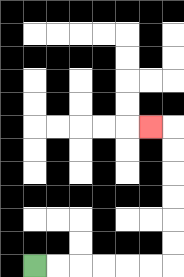{'start': '[1, 11]', 'end': '[6, 5]', 'path_directions': 'R,R,R,R,R,R,U,U,U,U,U,U,L', 'path_coordinates': '[[1, 11], [2, 11], [3, 11], [4, 11], [5, 11], [6, 11], [7, 11], [7, 10], [7, 9], [7, 8], [7, 7], [7, 6], [7, 5], [6, 5]]'}